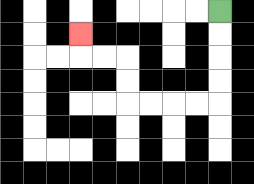{'start': '[9, 0]', 'end': '[3, 1]', 'path_directions': 'D,D,D,D,L,L,L,L,U,U,L,L,U', 'path_coordinates': '[[9, 0], [9, 1], [9, 2], [9, 3], [9, 4], [8, 4], [7, 4], [6, 4], [5, 4], [5, 3], [5, 2], [4, 2], [3, 2], [3, 1]]'}